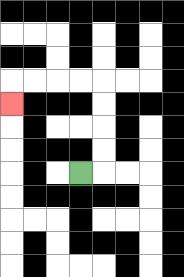{'start': '[3, 7]', 'end': '[0, 4]', 'path_directions': 'R,U,U,U,U,L,L,L,L,D', 'path_coordinates': '[[3, 7], [4, 7], [4, 6], [4, 5], [4, 4], [4, 3], [3, 3], [2, 3], [1, 3], [0, 3], [0, 4]]'}